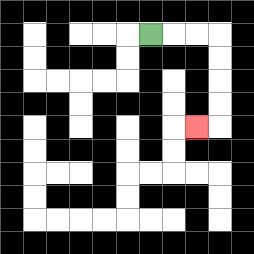{'start': '[6, 1]', 'end': '[8, 5]', 'path_directions': 'R,R,R,D,D,D,D,L', 'path_coordinates': '[[6, 1], [7, 1], [8, 1], [9, 1], [9, 2], [9, 3], [9, 4], [9, 5], [8, 5]]'}